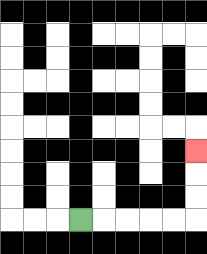{'start': '[3, 9]', 'end': '[8, 6]', 'path_directions': 'R,R,R,R,R,U,U,U', 'path_coordinates': '[[3, 9], [4, 9], [5, 9], [6, 9], [7, 9], [8, 9], [8, 8], [8, 7], [8, 6]]'}